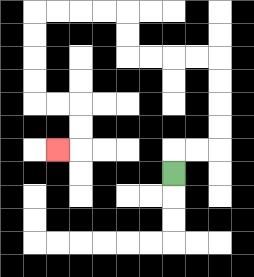{'start': '[7, 7]', 'end': '[2, 6]', 'path_directions': 'U,R,R,U,U,U,U,L,L,L,L,U,U,L,L,L,L,D,D,D,D,R,R,D,D,L', 'path_coordinates': '[[7, 7], [7, 6], [8, 6], [9, 6], [9, 5], [9, 4], [9, 3], [9, 2], [8, 2], [7, 2], [6, 2], [5, 2], [5, 1], [5, 0], [4, 0], [3, 0], [2, 0], [1, 0], [1, 1], [1, 2], [1, 3], [1, 4], [2, 4], [3, 4], [3, 5], [3, 6], [2, 6]]'}